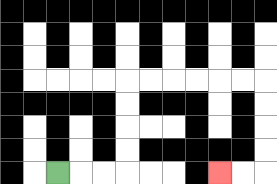{'start': '[2, 7]', 'end': '[9, 7]', 'path_directions': 'R,R,R,U,U,U,U,R,R,R,R,R,R,D,D,D,D,L,L', 'path_coordinates': '[[2, 7], [3, 7], [4, 7], [5, 7], [5, 6], [5, 5], [5, 4], [5, 3], [6, 3], [7, 3], [8, 3], [9, 3], [10, 3], [11, 3], [11, 4], [11, 5], [11, 6], [11, 7], [10, 7], [9, 7]]'}